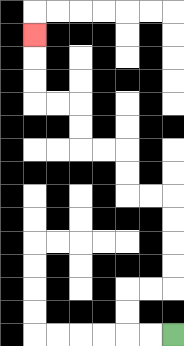{'start': '[7, 14]', 'end': '[1, 1]', 'path_directions': 'L,L,U,U,R,R,U,U,U,U,L,L,U,U,L,L,U,U,L,L,U,U,U', 'path_coordinates': '[[7, 14], [6, 14], [5, 14], [5, 13], [5, 12], [6, 12], [7, 12], [7, 11], [7, 10], [7, 9], [7, 8], [6, 8], [5, 8], [5, 7], [5, 6], [4, 6], [3, 6], [3, 5], [3, 4], [2, 4], [1, 4], [1, 3], [1, 2], [1, 1]]'}